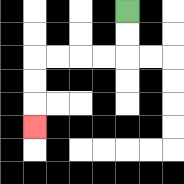{'start': '[5, 0]', 'end': '[1, 5]', 'path_directions': 'D,D,L,L,L,L,D,D,D', 'path_coordinates': '[[5, 0], [5, 1], [5, 2], [4, 2], [3, 2], [2, 2], [1, 2], [1, 3], [1, 4], [1, 5]]'}